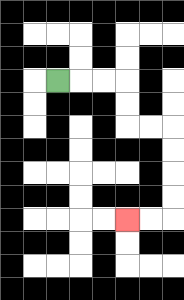{'start': '[2, 3]', 'end': '[5, 9]', 'path_directions': 'R,R,R,D,D,R,R,D,D,D,D,L,L', 'path_coordinates': '[[2, 3], [3, 3], [4, 3], [5, 3], [5, 4], [5, 5], [6, 5], [7, 5], [7, 6], [7, 7], [7, 8], [7, 9], [6, 9], [5, 9]]'}